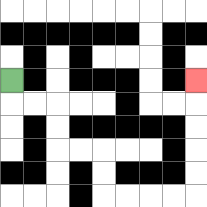{'start': '[0, 3]', 'end': '[8, 3]', 'path_directions': 'D,R,R,D,D,R,R,D,D,R,R,R,R,U,U,U,U,U', 'path_coordinates': '[[0, 3], [0, 4], [1, 4], [2, 4], [2, 5], [2, 6], [3, 6], [4, 6], [4, 7], [4, 8], [5, 8], [6, 8], [7, 8], [8, 8], [8, 7], [8, 6], [8, 5], [8, 4], [8, 3]]'}